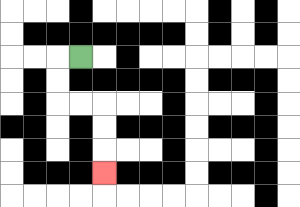{'start': '[3, 2]', 'end': '[4, 7]', 'path_directions': 'L,D,D,R,R,D,D,D', 'path_coordinates': '[[3, 2], [2, 2], [2, 3], [2, 4], [3, 4], [4, 4], [4, 5], [4, 6], [4, 7]]'}